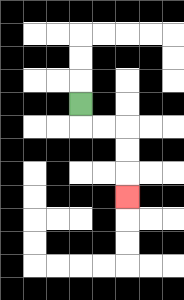{'start': '[3, 4]', 'end': '[5, 8]', 'path_directions': 'D,R,R,D,D,D', 'path_coordinates': '[[3, 4], [3, 5], [4, 5], [5, 5], [5, 6], [5, 7], [5, 8]]'}